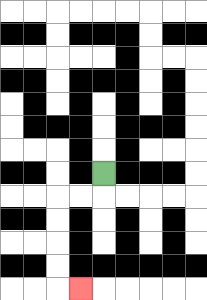{'start': '[4, 7]', 'end': '[3, 12]', 'path_directions': 'D,L,L,D,D,D,D,R', 'path_coordinates': '[[4, 7], [4, 8], [3, 8], [2, 8], [2, 9], [2, 10], [2, 11], [2, 12], [3, 12]]'}